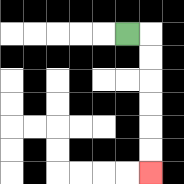{'start': '[5, 1]', 'end': '[6, 7]', 'path_directions': 'R,D,D,D,D,D,D', 'path_coordinates': '[[5, 1], [6, 1], [6, 2], [6, 3], [6, 4], [6, 5], [6, 6], [6, 7]]'}